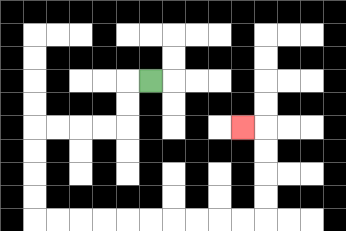{'start': '[6, 3]', 'end': '[10, 5]', 'path_directions': 'L,D,D,L,L,L,L,D,D,D,D,R,R,R,R,R,R,R,R,R,R,U,U,U,U,L', 'path_coordinates': '[[6, 3], [5, 3], [5, 4], [5, 5], [4, 5], [3, 5], [2, 5], [1, 5], [1, 6], [1, 7], [1, 8], [1, 9], [2, 9], [3, 9], [4, 9], [5, 9], [6, 9], [7, 9], [8, 9], [9, 9], [10, 9], [11, 9], [11, 8], [11, 7], [11, 6], [11, 5], [10, 5]]'}